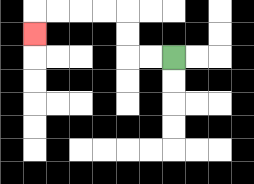{'start': '[7, 2]', 'end': '[1, 1]', 'path_directions': 'L,L,U,U,L,L,L,L,D', 'path_coordinates': '[[7, 2], [6, 2], [5, 2], [5, 1], [5, 0], [4, 0], [3, 0], [2, 0], [1, 0], [1, 1]]'}